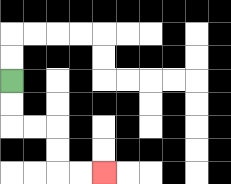{'start': '[0, 3]', 'end': '[4, 7]', 'path_directions': 'D,D,R,R,D,D,R,R', 'path_coordinates': '[[0, 3], [0, 4], [0, 5], [1, 5], [2, 5], [2, 6], [2, 7], [3, 7], [4, 7]]'}